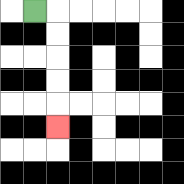{'start': '[1, 0]', 'end': '[2, 5]', 'path_directions': 'R,D,D,D,D,D', 'path_coordinates': '[[1, 0], [2, 0], [2, 1], [2, 2], [2, 3], [2, 4], [2, 5]]'}